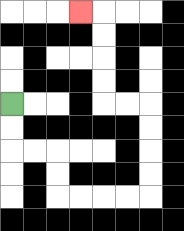{'start': '[0, 4]', 'end': '[3, 0]', 'path_directions': 'D,D,R,R,D,D,R,R,R,R,U,U,U,U,L,L,U,U,U,U,L', 'path_coordinates': '[[0, 4], [0, 5], [0, 6], [1, 6], [2, 6], [2, 7], [2, 8], [3, 8], [4, 8], [5, 8], [6, 8], [6, 7], [6, 6], [6, 5], [6, 4], [5, 4], [4, 4], [4, 3], [4, 2], [4, 1], [4, 0], [3, 0]]'}